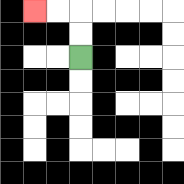{'start': '[3, 2]', 'end': '[1, 0]', 'path_directions': 'U,U,L,L', 'path_coordinates': '[[3, 2], [3, 1], [3, 0], [2, 0], [1, 0]]'}